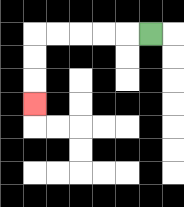{'start': '[6, 1]', 'end': '[1, 4]', 'path_directions': 'L,L,L,L,L,D,D,D', 'path_coordinates': '[[6, 1], [5, 1], [4, 1], [3, 1], [2, 1], [1, 1], [1, 2], [1, 3], [1, 4]]'}